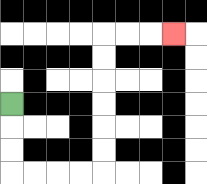{'start': '[0, 4]', 'end': '[7, 1]', 'path_directions': 'D,D,D,R,R,R,R,U,U,U,U,U,U,R,R,R', 'path_coordinates': '[[0, 4], [0, 5], [0, 6], [0, 7], [1, 7], [2, 7], [3, 7], [4, 7], [4, 6], [4, 5], [4, 4], [4, 3], [4, 2], [4, 1], [5, 1], [6, 1], [7, 1]]'}